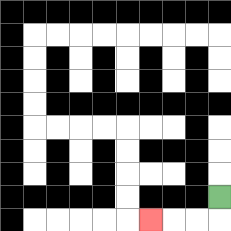{'start': '[9, 8]', 'end': '[6, 9]', 'path_directions': 'D,L,L,L', 'path_coordinates': '[[9, 8], [9, 9], [8, 9], [7, 9], [6, 9]]'}